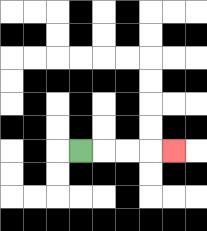{'start': '[3, 6]', 'end': '[7, 6]', 'path_directions': 'R,R,R,R', 'path_coordinates': '[[3, 6], [4, 6], [5, 6], [6, 6], [7, 6]]'}